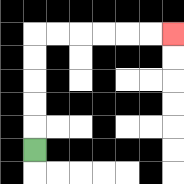{'start': '[1, 6]', 'end': '[7, 1]', 'path_directions': 'U,U,U,U,U,R,R,R,R,R,R', 'path_coordinates': '[[1, 6], [1, 5], [1, 4], [1, 3], [1, 2], [1, 1], [2, 1], [3, 1], [4, 1], [5, 1], [6, 1], [7, 1]]'}